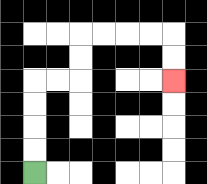{'start': '[1, 7]', 'end': '[7, 3]', 'path_directions': 'U,U,U,U,R,R,U,U,R,R,R,R,D,D', 'path_coordinates': '[[1, 7], [1, 6], [1, 5], [1, 4], [1, 3], [2, 3], [3, 3], [3, 2], [3, 1], [4, 1], [5, 1], [6, 1], [7, 1], [7, 2], [7, 3]]'}